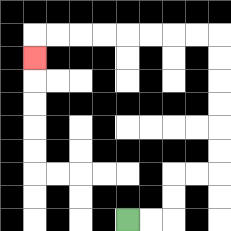{'start': '[5, 9]', 'end': '[1, 2]', 'path_directions': 'R,R,U,U,R,R,U,U,U,U,U,U,L,L,L,L,L,L,L,L,D', 'path_coordinates': '[[5, 9], [6, 9], [7, 9], [7, 8], [7, 7], [8, 7], [9, 7], [9, 6], [9, 5], [9, 4], [9, 3], [9, 2], [9, 1], [8, 1], [7, 1], [6, 1], [5, 1], [4, 1], [3, 1], [2, 1], [1, 1], [1, 2]]'}